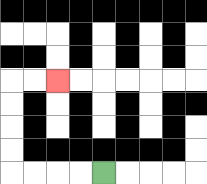{'start': '[4, 7]', 'end': '[2, 3]', 'path_directions': 'L,L,L,L,U,U,U,U,R,R', 'path_coordinates': '[[4, 7], [3, 7], [2, 7], [1, 7], [0, 7], [0, 6], [0, 5], [0, 4], [0, 3], [1, 3], [2, 3]]'}